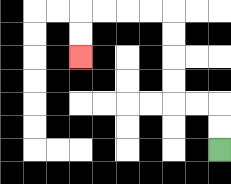{'start': '[9, 6]', 'end': '[3, 2]', 'path_directions': 'U,U,L,L,U,U,U,U,L,L,L,L,D,D', 'path_coordinates': '[[9, 6], [9, 5], [9, 4], [8, 4], [7, 4], [7, 3], [7, 2], [7, 1], [7, 0], [6, 0], [5, 0], [4, 0], [3, 0], [3, 1], [3, 2]]'}